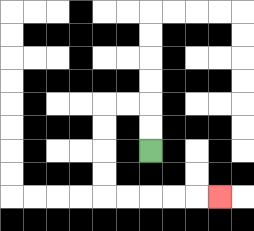{'start': '[6, 6]', 'end': '[9, 8]', 'path_directions': 'U,U,L,L,D,D,D,D,R,R,R,R,R', 'path_coordinates': '[[6, 6], [6, 5], [6, 4], [5, 4], [4, 4], [4, 5], [4, 6], [4, 7], [4, 8], [5, 8], [6, 8], [7, 8], [8, 8], [9, 8]]'}